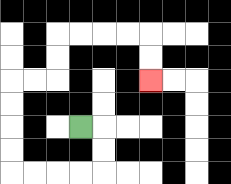{'start': '[3, 5]', 'end': '[6, 3]', 'path_directions': 'R,D,D,L,L,L,L,U,U,U,U,R,R,U,U,R,R,R,R,D,D', 'path_coordinates': '[[3, 5], [4, 5], [4, 6], [4, 7], [3, 7], [2, 7], [1, 7], [0, 7], [0, 6], [0, 5], [0, 4], [0, 3], [1, 3], [2, 3], [2, 2], [2, 1], [3, 1], [4, 1], [5, 1], [6, 1], [6, 2], [6, 3]]'}